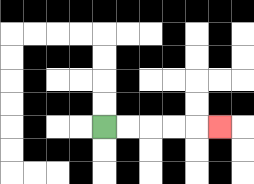{'start': '[4, 5]', 'end': '[9, 5]', 'path_directions': 'R,R,R,R,R', 'path_coordinates': '[[4, 5], [5, 5], [6, 5], [7, 5], [8, 5], [9, 5]]'}